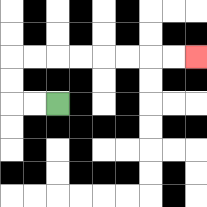{'start': '[2, 4]', 'end': '[8, 2]', 'path_directions': 'L,L,U,U,R,R,R,R,R,R,R,R', 'path_coordinates': '[[2, 4], [1, 4], [0, 4], [0, 3], [0, 2], [1, 2], [2, 2], [3, 2], [4, 2], [5, 2], [6, 2], [7, 2], [8, 2]]'}